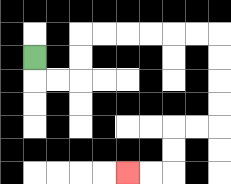{'start': '[1, 2]', 'end': '[5, 7]', 'path_directions': 'D,R,R,U,U,R,R,R,R,R,R,D,D,D,D,L,L,D,D,L,L', 'path_coordinates': '[[1, 2], [1, 3], [2, 3], [3, 3], [3, 2], [3, 1], [4, 1], [5, 1], [6, 1], [7, 1], [8, 1], [9, 1], [9, 2], [9, 3], [9, 4], [9, 5], [8, 5], [7, 5], [7, 6], [7, 7], [6, 7], [5, 7]]'}